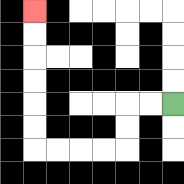{'start': '[7, 4]', 'end': '[1, 0]', 'path_directions': 'L,L,D,D,L,L,L,L,U,U,U,U,U,U', 'path_coordinates': '[[7, 4], [6, 4], [5, 4], [5, 5], [5, 6], [4, 6], [3, 6], [2, 6], [1, 6], [1, 5], [1, 4], [1, 3], [1, 2], [1, 1], [1, 0]]'}